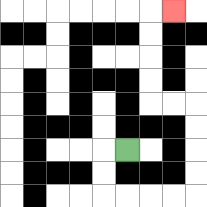{'start': '[5, 6]', 'end': '[7, 0]', 'path_directions': 'L,D,D,R,R,R,R,U,U,U,U,L,L,U,U,U,U,R', 'path_coordinates': '[[5, 6], [4, 6], [4, 7], [4, 8], [5, 8], [6, 8], [7, 8], [8, 8], [8, 7], [8, 6], [8, 5], [8, 4], [7, 4], [6, 4], [6, 3], [6, 2], [6, 1], [6, 0], [7, 0]]'}